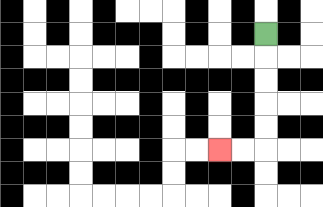{'start': '[11, 1]', 'end': '[9, 6]', 'path_directions': 'D,D,D,D,D,L,L', 'path_coordinates': '[[11, 1], [11, 2], [11, 3], [11, 4], [11, 5], [11, 6], [10, 6], [9, 6]]'}